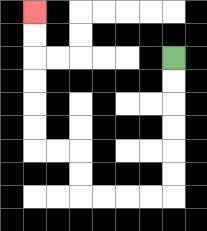{'start': '[7, 2]', 'end': '[1, 0]', 'path_directions': 'D,D,D,D,D,D,L,L,L,L,U,U,L,L,U,U,U,U,U,U', 'path_coordinates': '[[7, 2], [7, 3], [7, 4], [7, 5], [7, 6], [7, 7], [7, 8], [6, 8], [5, 8], [4, 8], [3, 8], [3, 7], [3, 6], [2, 6], [1, 6], [1, 5], [1, 4], [1, 3], [1, 2], [1, 1], [1, 0]]'}